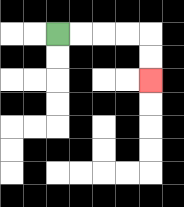{'start': '[2, 1]', 'end': '[6, 3]', 'path_directions': 'R,R,R,R,D,D', 'path_coordinates': '[[2, 1], [3, 1], [4, 1], [5, 1], [6, 1], [6, 2], [6, 3]]'}